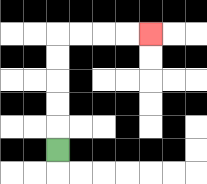{'start': '[2, 6]', 'end': '[6, 1]', 'path_directions': 'U,U,U,U,U,R,R,R,R', 'path_coordinates': '[[2, 6], [2, 5], [2, 4], [2, 3], [2, 2], [2, 1], [3, 1], [4, 1], [5, 1], [6, 1]]'}